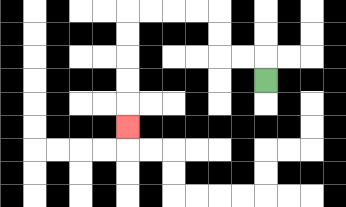{'start': '[11, 3]', 'end': '[5, 5]', 'path_directions': 'U,L,L,U,U,L,L,L,L,D,D,D,D,D', 'path_coordinates': '[[11, 3], [11, 2], [10, 2], [9, 2], [9, 1], [9, 0], [8, 0], [7, 0], [6, 0], [5, 0], [5, 1], [5, 2], [5, 3], [5, 4], [5, 5]]'}